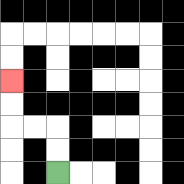{'start': '[2, 7]', 'end': '[0, 3]', 'path_directions': 'U,U,L,L,U,U', 'path_coordinates': '[[2, 7], [2, 6], [2, 5], [1, 5], [0, 5], [0, 4], [0, 3]]'}